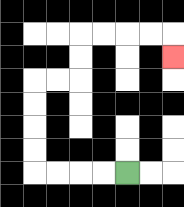{'start': '[5, 7]', 'end': '[7, 2]', 'path_directions': 'L,L,L,L,U,U,U,U,R,R,U,U,R,R,R,R,D', 'path_coordinates': '[[5, 7], [4, 7], [3, 7], [2, 7], [1, 7], [1, 6], [1, 5], [1, 4], [1, 3], [2, 3], [3, 3], [3, 2], [3, 1], [4, 1], [5, 1], [6, 1], [7, 1], [7, 2]]'}